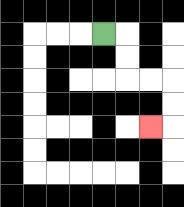{'start': '[4, 1]', 'end': '[6, 5]', 'path_directions': 'R,D,D,R,R,D,D,L', 'path_coordinates': '[[4, 1], [5, 1], [5, 2], [5, 3], [6, 3], [7, 3], [7, 4], [7, 5], [6, 5]]'}